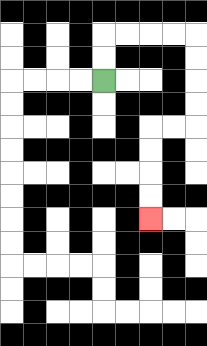{'start': '[4, 3]', 'end': '[6, 9]', 'path_directions': 'U,U,R,R,R,R,D,D,D,D,L,L,D,D,D,D', 'path_coordinates': '[[4, 3], [4, 2], [4, 1], [5, 1], [6, 1], [7, 1], [8, 1], [8, 2], [8, 3], [8, 4], [8, 5], [7, 5], [6, 5], [6, 6], [6, 7], [6, 8], [6, 9]]'}